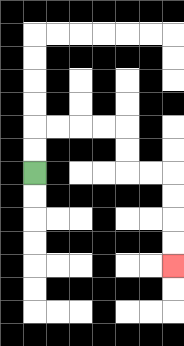{'start': '[1, 7]', 'end': '[7, 11]', 'path_directions': 'U,U,R,R,R,R,D,D,R,R,D,D,D,D', 'path_coordinates': '[[1, 7], [1, 6], [1, 5], [2, 5], [3, 5], [4, 5], [5, 5], [5, 6], [5, 7], [6, 7], [7, 7], [7, 8], [7, 9], [7, 10], [7, 11]]'}